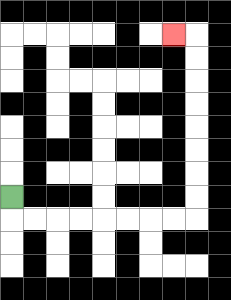{'start': '[0, 8]', 'end': '[7, 1]', 'path_directions': 'D,R,R,R,R,R,R,R,R,U,U,U,U,U,U,U,U,L', 'path_coordinates': '[[0, 8], [0, 9], [1, 9], [2, 9], [3, 9], [4, 9], [5, 9], [6, 9], [7, 9], [8, 9], [8, 8], [8, 7], [8, 6], [8, 5], [8, 4], [8, 3], [8, 2], [8, 1], [7, 1]]'}